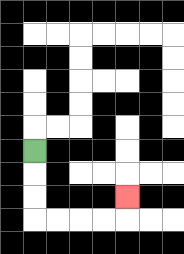{'start': '[1, 6]', 'end': '[5, 8]', 'path_directions': 'D,D,D,R,R,R,R,U', 'path_coordinates': '[[1, 6], [1, 7], [1, 8], [1, 9], [2, 9], [3, 9], [4, 9], [5, 9], [5, 8]]'}